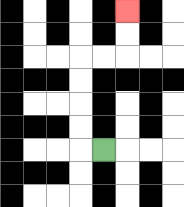{'start': '[4, 6]', 'end': '[5, 0]', 'path_directions': 'L,U,U,U,U,R,R,U,U', 'path_coordinates': '[[4, 6], [3, 6], [3, 5], [3, 4], [3, 3], [3, 2], [4, 2], [5, 2], [5, 1], [5, 0]]'}